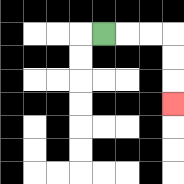{'start': '[4, 1]', 'end': '[7, 4]', 'path_directions': 'R,R,R,D,D,D', 'path_coordinates': '[[4, 1], [5, 1], [6, 1], [7, 1], [7, 2], [7, 3], [7, 4]]'}